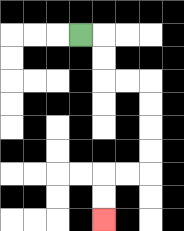{'start': '[3, 1]', 'end': '[4, 9]', 'path_directions': 'R,D,D,R,R,D,D,D,D,L,L,D,D', 'path_coordinates': '[[3, 1], [4, 1], [4, 2], [4, 3], [5, 3], [6, 3], [6, 4], [6, 5], [6, 6], [6, 7], [5, 7], [4, 7], [4, 8], [4, 9]]'}